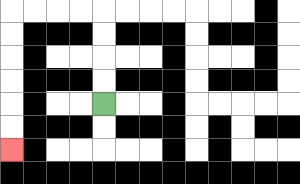{'start': '[4, 4]', 'end': '[0, 6]', 'path_directions': 'U,U,U,U,L,L,L,L,D,D,D,D,D,D', 'path_coordinates': '[[4, 4], [4, 3], [4, 2], [4, 1], [4, 0], [3, 0], [2, 0], [1, 0], [0, 0], [0, 1], [0, 2], [0, 3], [0, 4], [0, 5], [0, 6]]'}